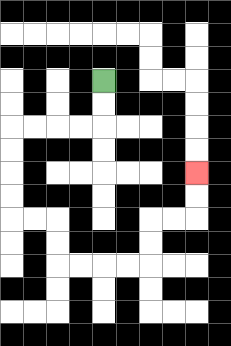{'start': '[4, 3]', 'end': '[8, 7]', 'path_directions': 'D,D,L,L,L,L,D,D,D,D,R,R,D,D,R,R,R,R,U,U,R,R,U,U', 'path_coordinates': '[[4, 3], [4, 4], [4, 5], [3, 5], [2, 5], [1, 5], [0, 5], [0, 6], [0, 7], [0, 8], [0, 9], [1, 9], [2, 9], [2, 10], [2, 11], [3, 11], [4, 11], [5, 11], [6, 11], [6, 10], [6, 9], [7, 9], [8, 9], [8, 8], [8, 7]]'}